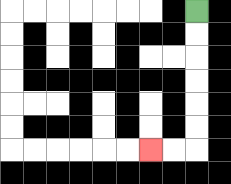{'start': '[8, 0]', 'end': '[6, 6]', 'path_directions': 'D,D,D,D,D,D,L,L', 'path_coordinates': '[[8, 0], [8, 1], [8, 2], [8, 3], [8, 4], [8, 5], [8, 6], [7, 6], [6, 6]]'}